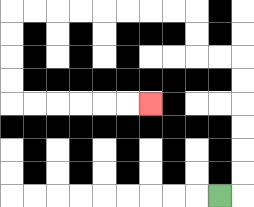{'start': '[9, 8]', 'end': '[6, 4]', 'path_directions': 'R,U,U,U,U,U,U,L,L,U,U,L,L,L,L,L,L,L,L,D,D,D,D,R,R,R,R,R,R', 'path_coordinates': '[[9, 8], [10, 8], [10, 7], [10, 6], [10, 5], [10, 4], [10, 3], [10, 2], [9, 2], [8, 2], [8, 1], [8, 0], [7, 0], [6, 0], [5, 0], [4, 0], [3, 0], [2, 0], [1, 0], [0, 0], [0, 1], [0, 2], [0, 3], [0, 4], [1, 4], [2, 4], [3, 4], [4, 4], [5, 4], [6, 4]]'}